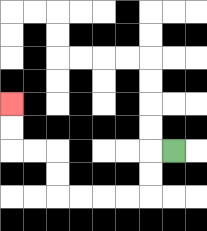{'start': '[7, 6]', 'end': '[0, 4]', 'path_directions': 'L,D,D,L,L,L,L,U,U,L,L,U,U', 'path_coordinates': '[[7, 6], [6, 6], [6, 7], [6, 8], [5, 8], [4, 8], [3, 8], [2, 8], [2, 7], [2, 6], [1, 6], [0, 6], [0, 5], [0, 4]]'}